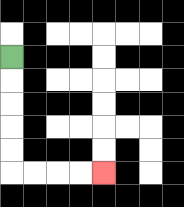{'start': '[0, 2]', 'end': '[4, 7]', 'path_directions': 'D,D,D,D,D,R,R,R,R', 'path_coordinates': '[[0, 2], [0, 3], [0, 4], [0, 5], [0, 6], [0, 7], [1, 7], [2, 7], [3, 7], [4, 7]]'}